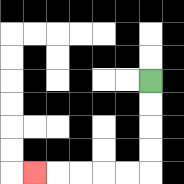{'start': '[6, 3]', 'end': '[1, 7]', 'path_directions': 'D,D,D,D,L,L,L,L,L', 'path_coordinates': '[[6, 3], [6, 4], [6, 5], [6, 6], [6, 7], [5, 7], [4, 7], [3, 7], [2, 7], [1, 7]]'}